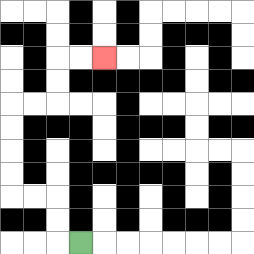{'start': '[3, 10]', 'end': '[4, 2]', 'path_directions': 'L,U,U,L,L,U,U,U,U,R,R,U,U,R,R', 'path_coordinates': '[[3, 10], [2, 10], [2, 9], [2, 8], [1, 8], [0, 8], [0, 7], [0, 6], [0, 5], [0, 4], [1, 4], [2, 4], [2, 3], [2, 2], [3, 2], [4, 2]]'}